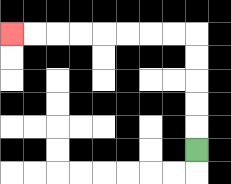{'start': '[8, 6]', 'end': '[0, 1]', 'path_directions': 'U,U,U,U,U,L,L,L,L,L,L,L,L', 'path_coordinates': '[[8, 6], [8, 5], [8, 4], [8, 3], [8, 2], [8, 1], [7, 1], [6, 1], [5, 1], [4, 1], [3, 1], [2, 1], [1, 1], [0, 1]]'}